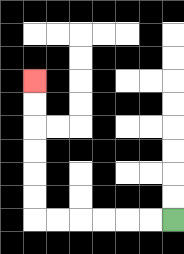{'start': '[7, 9]', 'end': '[1, 3]', 'path_directions': 'L,L,L,L,L,L,U,U,U,U,U,U', 'path_coordinates': '[[7, 9], [6, 9], [5, 9], [4, 9], [3, 9], [2, 9], [1, 9], [1, 8], [1, 7], [1, 6], [1, 5], [1, 4], [1, 3]]'}